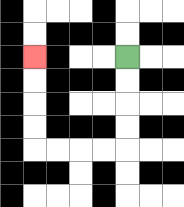{'start': '[5, 2]', 'end': '[1, 2]', 'path_directions': 'D,D,D,D,L,L,L,L,U,U,U,U', 'path_coordinates': '[[5, 2], [5, 3], [5, 4], [5, 5], [5, 6], [4, 6], [3, 6], [2, 6], [1, 6], [1, 5], [1, 4], [1, 3], [1, 2]]'}